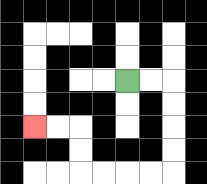{'start': '[5, 3]', 'end': '[1, 5]', 'path_directions': 'R,R,D,D,D,D,L,L,L,L,U,U,L,L', 'path_coordinates': '[[5, 3], [6, 3], [7, 3], [7, 4], [7, 5], [7, 6], [7, 7], [6, 7], [5, 7], [4, 7], [3, 7], [3, 6], [3, 5], [2, 5], [1, 5]]'}